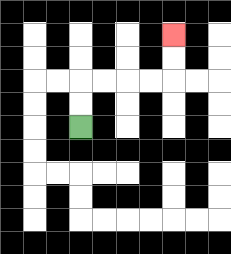{'start': '[3, 5]', 'end': '[7, 1]', 'path_directions': 'U,U,R,R,R,R,U,U', 'path_coordinates': '[[3, 5], [3, 4], [3, 3], [4, 3], [5, 3], [6, 3], [7, 3], [7, 2], [7, 1]]'}